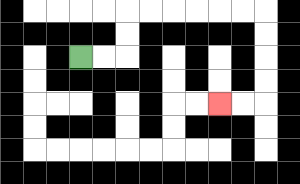{'start': '[3, 2]', 'end': '[9, 4]', 'path_directions': 'R,R,U,U,R,R,R,R,R,R,D,D,D,D,L,L', 'path_coordinates': '[[3, 2], [4, 2], [5, 2], [5, 1], [5, 0], [6, 0], [7, 0], [8, 0], [9, 0], [10, 0], [11, 0], [11, 1], [11, 2], [11, 3], [11, 4], [10, 4], [9, 4]]'}